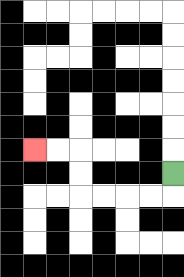{'start': '[7, 7]', 'end': '[1, 6]', 'path_directions': 'D,L,L,L,L,U,U,L,L', 'path_coordinates': '[[7, 7], [7, 8], [6, 8], [5, 8], [4, 8], [3, 8], [3, 7], [3, 6], [2, 6], [1, 6]]'}